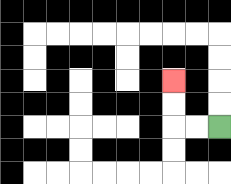{'start': '[9, 5]', 'end': '[7, 3]', 'path_directions': 'L,L,U,U', 'path_coordinates': '[[9, 5], [8, 5], [7, 5], [7, 4], [7, 3]]'}